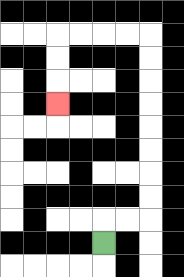{'start': '[4, 10]', 'end': '[2, 4]', 'path_directions': 'U,R,R,U,U,U,U,U,U,U,U,L,L,L,L,D,D,D', 'path_coordinates': '[[4, 10], [4, 9], [5, 9], [6, 9], [6, 8], [6, 7], [6, 6], [6, 5], [6, 4], [6, 3], [6, 2], [6, 1], [5, 1], [4, 1], [3, 1], [2, 1], [2, 2], [2, 3], [2, 4]]'}